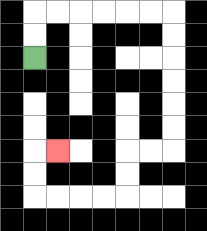{'start': '[1, 2]', 'end': '[2, 6]', 'path_directions': 'U,U,R,R,R,R,R,R,D,D,D,D,D,D,L,L,D,D,L,L,L,L,U,U,R', 'path_coordinates': '[[1, 2], [1, 1], [1, 0], [2, 0], [3, 0], [4, 0], [5, 0], [6, 0], [7, 0], [7, 1], [7, 2], [7, 3], [7, 4], [7, 5], [7, 6], [6, 6], [5, 6], [5, 7], [5, 8], [4, 8], [3, 8], [2, 8], [1, 8], [1, 7], [1, 6], [2, 6]]'}